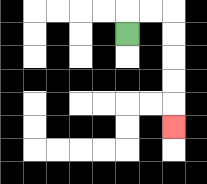{'start': '[5, 1]', 'end': '[7, 5]', 'path_directions': 'U,R,R,D,D,D,D,D', 'path_coordinates': '[[5, 1], [5, 0], [6, 0], [7, 0], [7, 1], [7, 2], [7, 3], [7, 4], [7, 5]]'}